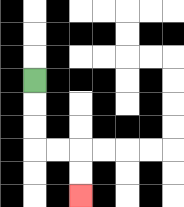{'start': '[1, 3]', 'end': '[3, 8]', 'path_directions': 'D,D,D,R,R,D,D', 'path_coordinates': '[[1, 3], [1, 4], [1, 5], [1, 6], [2, 6], [3, 6], [3, 7], [3, 8]]'}